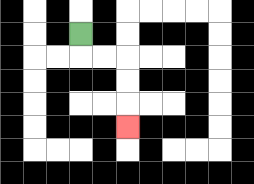{'start': '[3, 1]', 'end': '[5, 5]', 'path_directions': 'D,R,R,D,D,D', 'path_coordinates': '[[3, 1], [3, 2], [4, 2], [5, 2], [5, 3], [5, 4], [5, 5]]'}